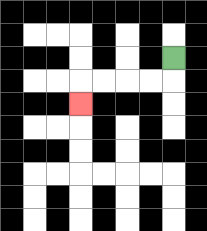{'start': '[7, 2]', 'end': '[3, 4]', 'path_directions': 'D,L,L,L,L,D', 'path_coordinates': '[[7, 2], [7, 3], [6, 3], [5, 3], [4, 3], [3, 3], [3, 4]]'}